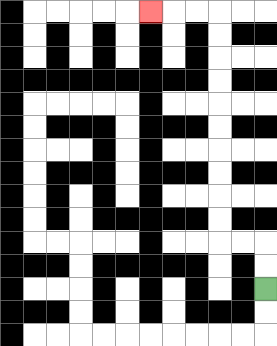{'start': '[11, 12]', 'end': '[6, 0]', 'path_directions': 'U,U,L,L,U,U,U,U,U,U,U,U,U,U,L,L,L', 'path_coordinates': '[[11, 12], [11, 11], [11, 10], [10, 10], [9, 10], [9, 9], [9, 8], [9, 7], [9, 6], [9, 5], [9, 4], [9, 3], [9, 2], [9, 1], [9, 0], [8, 0], [7, 0], [6, 0]]'}